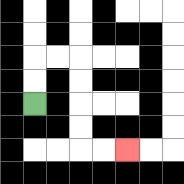{'start': '[1, 4]', 'end': '[5, 6]', 'path_directions': 'U,U,R,R,D,D,D,D,R,R', 'path_coordinates': '[[1, 4], [1, 3], [1, 2], [2, 2], [3, 2], [3, 3], [3, 4], [3, 5], [3, 6], [4, 6], [5, 6]]'}